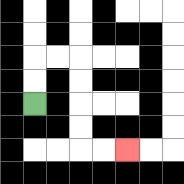{'start': '[1, 4]', 'end': '[5, 6]', 'path_directions': 'U,U,R,R,D,D,D,D,R,R', 'path_coordinates': '[[1, 4], [1, 3], [1, 2], [2, 2], [3, 2], [3, 3], [3, 4], [3, 5], [3, 6], [4, 6], [5, 6]]'}